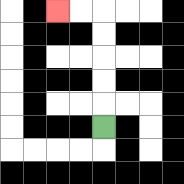{'start': '[4, 5]', 'end': '[2, 0]', 'path_directions': 'U,U,U,U,U,L,L', 'path_coordinates': '[[4, 5], [4, 4], [4, 3], [4, 2], [4, 1], [4, 0], [3, 0], [2, 0]]'}